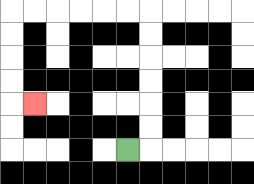{'start': '[5, 6]', 'end': '[1, 4]', 'path_directions': 'R,U,U,U,U,U,U,L,L,L,L,L,L,D,D,D,D,R', 'path_coordinates': '[[5, 6], [6, 6], [6, 5], [6, 4], [6, 3], [6, 2], [6, 1], [6, 0], [5, 0], [4, 0], [3, 0], [2, 0], [1, 0], [0, 0], [0, 1], [0, 2], [0, 3], [0, 4], [1, 4]]'}